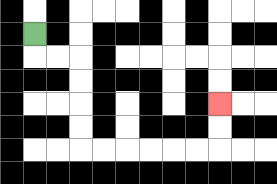{'start': '[1, 1]', 'end': '[9, 4]', 'path_directions': 'D,R,R,D,D,D,D,R,R,R,R,R,R,U,U', 'path_coordinates': '[[1, 1], [1, 2], [2, 2], [3, 2], [3, 3], [3, 4], [3, 5], [3, 6], [4, 6], [5, 6], [6, 6], [7, 6], [8, 6], [9, 6], [9, 5], [9, 4]]'}